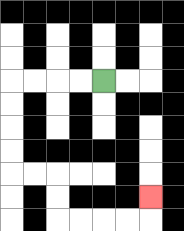{'start': '[4, 3]', 'end': '[6, 8]', 'path_directions': 'L,L,L,L,D,D,D,D,R,R,D,D,R,R,R,R,U', 'path_coordinates': '[[4, 3], [3, 3], [2, 3], [1, 3], [0, 3], [0, 4], [0, 5], [0, 6], [0, 7], [1, 7], [2, 7], [2, 8], [2, 9], [3, 9], [4, 9], [5, 9], [6, 9], [6, 8]]'}